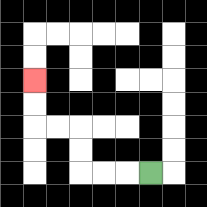{'start': '[6, 7]', 'end': '[1, 3]', 'path_directions': 'L,L,L,U,U,L,L,U,U', 'path_coordinates': '[[6, 7], [5, 7], [4, 7], [3, 7], [3, 6], [3, 5], [2, 5], [1, 5], [1, 4], [1, 3]]'}